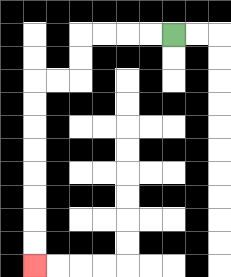{'start': '[7, 1]', 'end': '[1, 11]', 'path_directions': 'L,L,L,L,D,D,L,L,D,D,D,D,D,D,D,D', 'path_coordinates': '[[7, 1], [6, 1], [5, 1], [4, 1], [3, 1], [3, 2], [3, 3], [2, 3], [1, 3], [1, 4], [1, 5], [1, 6], [1, 7], [1, 8], [1, 9], [1, 10], [1, 11]]'}